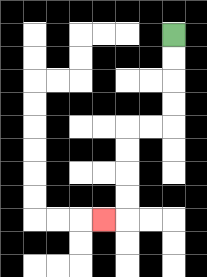{'start': '[7, 1]', 'end': '[4, 9]', 'path_directions': 'D,D,D,D,L,L,D,D,D,D,L', 'path_coordinates': '[[7, 1], [7, 2], [7, 3], [7, 4], [7, 5], [6, 5], [5, 5], [5, 6], [5, 7], [5, 8], [5, 9], [4, 9]]'}